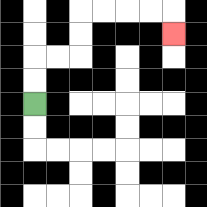{'start': '[1, 4]', 'end': '[7, 1]', 'path_directions': 'U,U,R,R,U,U,R,R,R,R,D', 'path_coordinates': '[[1, 4], [1, 3], [1, 2], [2, 2], [3, 2], [3, 1], [3, 0], [4, 0], [5, 0], [6, 0], [7, 0], [7, 1]]'}